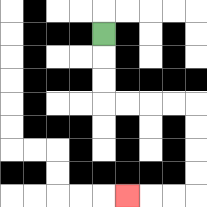{'start': '[4, 1]', 'end': '[5, 8]', 'path_directions': 'D,D,D,R,R,R,R,D,D,D,D,L,L,L', 'path_coordinates': '[[4, 1], [4, 2], [4, 3], [4, 4], [5, 4], [6, 4], [7, 4], [8, 4], [8, 5], [8, 6], [8, 7], [8, 8], [7, 8], [6, 8], [5, 8]]'}